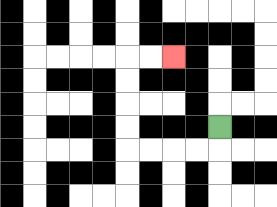{'start': '[9, 5]', 'end': '[7, 2]', 'path_directions': 'D,L,L,L,L,U,U,U,U,R,R', 'path_coordinates': '[[9, 5], [9, 6], [8, 6], [7, 6], [6, 6], [5, 6], [5, 5], [5, 4], [5, 3], [5, 2], [6, 2], [7, 2]]'}